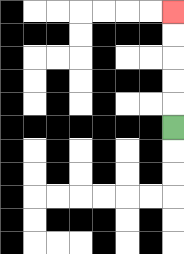{'start': '[7, 5]', 'end': '[7, 0]', 'path_directions': 'U,U,U,U,U', 'path_coordinates': '[[7, 5], [7, 4], [7, 3], [7, 2], [7, 1], [7, 0]]'}